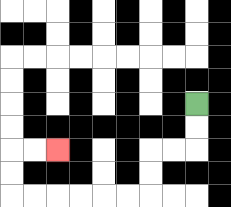{'start': '[8, 4]', 'end': '[2, 6]', 'path_directions': 'D,D,L,L,D,D,L,L,L,L,L,L,U,U,R,R', 'path_coordinates': '[[8, 4], [8, 5], [8, 6], [7, 6], [6, 6], [6, 7], [6, 8], [5, 8], [4, 8], [3, 8], [2, 8], [1, 8], [0, 8], [0, 7], [0, 6], [1, 6], [2, 6]]'}